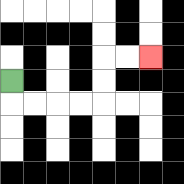{'start': '[0, 3]', 'end': '[6, 2]', 'path_directions': 'D,R,R,R,R,U,U,R,R', 'path_coordinates': '[[0, 3], [0, 4], [1, 4], [2, 4], [3, 4], [4, 4], [4, 3], [4, 2], [5, 2], [6, 2]]'}